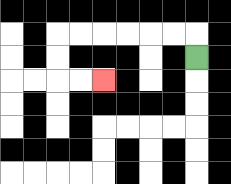{'start': '[8, 2]', 'end': '[4, 3]', 'path_directions': 'U,L,L,L,L,L,L,D,D,R,R', 'path_coordinates': '[[8, 2], [8, 1], [7, 1], [6, 1], [5, 1], [4, 1], [3, 1], [2, 1], [2, 2], [2, 3], [3, 3], [4, 3]]'}